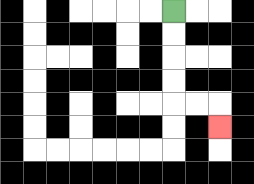{'start': '[7, 0]', 'end': '[9, 5]', 'path_directions': 'D,D,D,D,R,R,D', 'path_coordinates': '[[7, 0], [7, 1], [7, 2], [7, 3], [7, 4], [8, 4], [9, 4], [9, 5]]'}